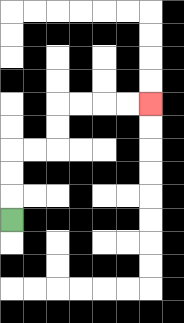{'start': '[0, 9]', 'end': '[6, 4]', 'path_directions': 'U,U,U,R,R,U,U,R,R,R,R', 'path_coordinates': '[[0, 9], [0, 8], [0, 7], [0, 6], [1, 6], [2, 6], [2, 5], [2, 4], [3, 4], [4, 4], [5, 4], [6, 4]]'}